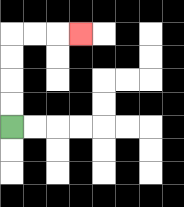{'start': '[0, 5]', 'end': '[3, 1]', 'path_directions': 'U,U,U,U,R,R,R', 'path_coordinates': '[[0, 5], [0, 4], [0, 3], [0, 2], [0, 1], [1, 1], [2, 1], [3, 1]]'}